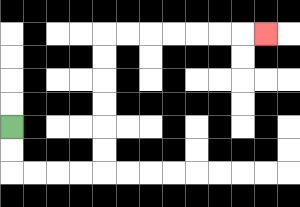{'start': '[0, 5]', 'end': '[11, 1]', 'path_directions': 'D,D,R,R,R,R,U,U,U,U,U,U,R,R,R,R,R,R,R', 'path_coordinates': '[[0, 5], [0, 6], [0, 7], [1, 7], [2, 7], [3, 7], [4, 7], [4, 6], [4, 5], [4, 4], [4, 3], [4, 2], [4, 1], [5, 1], [6, 1], [7, 1], [8, 1], [9, 1], [10, 1], [11, 1]]'}